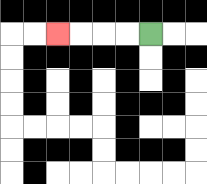{'start': '[6, 1]', 'end': '[2, 1]', 'path_directions': 'L,L,L,L', 'path_coordinates': '[[6, 1], [5, 1], [4, 1], [3, 1], [2, 1]]'}